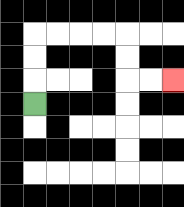{'start': '[1, 4]', 'end': '[7, 3]', 'path_directions': 'U,U,U,R,R,R,R,D,D,R,R', 'path_coordinates': '[[1, 4], [1, 3], [1, 2], [1, 1], [2, 1], [3, 1], [4, 1], [5, 1], [5, 2], [5, 3], [6, 3], [7, 3]]'}